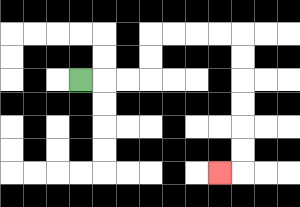{'start': '[3, 3]', 'end': '[9, 7]', 'path_directions': 'R,R,R,U,U,R,R,R,R,D,D,D,D,D,D,L', 'path_coordinates': '[[3, 3], [4, 3], [5, 3], [6, 3], [6, 2], [6, 1], [7, 1], [8, 1], [9, 1], [10, 1], [10, 2], [10, 3], [10, 4], [10, 5], [10, 6], [10, 7], [9, 7]]'}